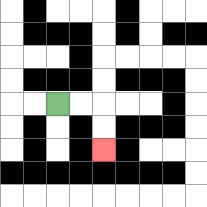{'start': '[2, 4]', 'end': '[4, 6]', 'path_directions': 'R,R,D,D', 'path_coordinates': '[[2, 4], [3, 4], [4, 4], [4, 5], [4, 6]]'}